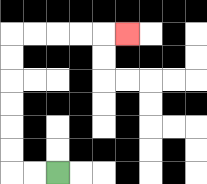{'start': '[2, 7]', 'end': '[5, 1]', 'path_directions': 'L,L,U,U,U,U,U,U,R,R,R,R,R', 'path_coordinates': '[[2, 7], [1, 7], [0, 7], [0, 6], [0, 5], [0, 4], [0, 3], [0, 2], [0, 1], [1, 1], [2, 1], [3, 1], [4, 1], [5, 1]]'}